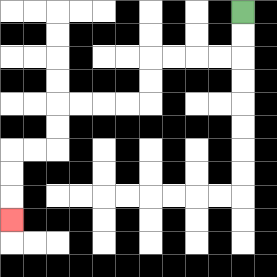{'start': '[10, 0]', 'end': '[0, 9]', 'path_directions': 'D,D,L,L,L,L,D,D,L,L,L,L,D,D,L,L,D,D,D', 'path_coordinates': '[[10, 0], [10, 1], [10, 2], [9, 2], [8, 2], [7, 2], [6, 2], [6, 3], [6, 4], [5, 4], [4, 4], [3, 4], [2, 4], [2, 5], [2, 6], [1, 6], [0, 6], [0, 7], [0, 8], [0, 9]]'}